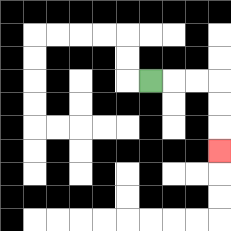{'start': '[6, 3]', 'end': '[9, 6]', 'path_directions': 'R,R,R,D,D,D', 'path_coordinates': '[[6, 3], [7, 3], [8, 3], [9, 3], [9, 4], [9, 5], [9, 6]]'}